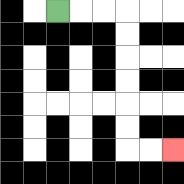{'start': '[2, 0]', 'end': '[7, 6]', 'path_directions': 'R,R,R,D,D,D,D,D,D,R,R', 'path_coordinates': '[[2, 0], [3, 0], [4, 0], [5, 0], [5, 1], [5, 2], [5, 3], [5, 4], [5, 5], [5, 6], [6, 6], [7, 6]]'}